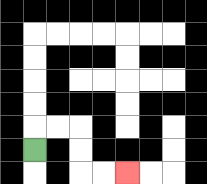{'start': '[1, 6]', 'end': '[5, 7]', 'path_directions': 'U,R,R,D,D,R,R', 'path_coordinates': '[[1, 6], [1, 5], [2, 5], [3, 5], [3, 6], [3, 7], [4, 7], [5, 7]]'}